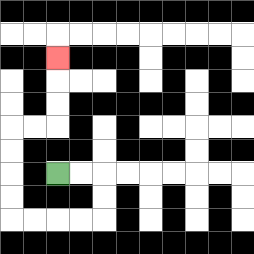{'start': '[2, 7]', 'end': '[2, 2]', 'path_directions': 'R,R,D,D,L,L,L,L,U,U,U,U,R,R,U,U,U', 'path_coordinates': '[[2, 7], [3, 7], [4, 7], [4, 8], [4, 9], [3, 9], [2, 9], [1, 9], [0, 9], [0, 8], [0, 7], [0, 6], [0, 5], [1, 5], [2, 5], [2, 4], [2, 3], [2, 2]]'}